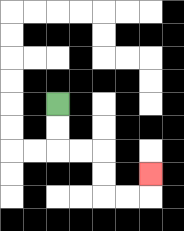{'start': '[2, 4]', 'end': '[6, 7]', 'path_directions': 'D,D,R,R,D,D,R,R,U', 'path_coordinates': '[[2, 4], [2, 5], [2, 6], [3, 6], [4, 6], [4, 7], [4, 8], [5, 8], [6, 8], [6, 7]]'}